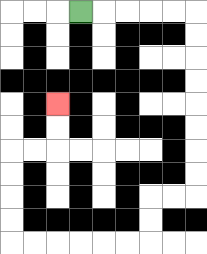{'start': '[3, 0]', 'end': '[2, 4]', 'path_directions': 'R,R,R,R,R,D,D,D,D,D,D,D,D,L,L,D,D,L,L,L,L,L,L,U,U,U,U,R,R,U,U', 'path_coordinates': '[[3, 0], [4, 0], [5, 0], [6, 0], [7, 0], [8, 0], [8, 1], [8, 2], [8, 3], [8, 4], [8, 5], [8, 6], [8, 7], [8, 8], [7, 8], [6, 8], [6, 9], [6, 10], [5, 10], [4, 10], [3, 10], [2, 10], [1, 10], [0, 10], [0, 9], [0, 8], [0, 7], [0, 6], [1, 6], [2, 6], [2, 5], [2, 4]]'}